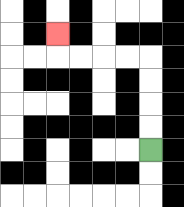{'start': '[6, 6]', 'end': '[2, 1]', 'path_directions': 'U,U,U,U,L,L,L,L,U', 'path_coordinates': '[[6, 6], [6, 5], [6, 4], [6, 3], [6, 2], [5, 2], [4, 2], [3, 2], [2, 2], [2, 1]]'}